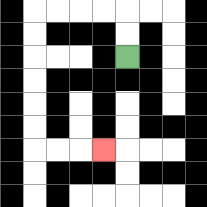{'start': '[5, 2]', 'end': '[4, 6]', 'path_directions': 'U,U,L,L,L,L,D,D,D,D,D,D,R,R,R', 'path_coordinates': '[[5, 2], [5, 1], [5, 0], [4, 0], [3, 0], [2, 0], [1, 0], [1, 1], [1, 2], [1, 3], [1, 4], [1, 5], [1, 6], [2, 6], [3, 6], [4, 6]]'}